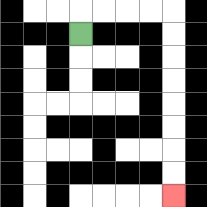{'start': '[3, 1]', 'end': '[7, 8]', 'path_directions': 'U,R,R,R,R,D,D,D,D,D,D,D,D', 'path_coordinates': '[[3, 1], [3, 0], [4, 0], [5, 0], [6, 0], [7, 0], [7, 1], [7, 2], [7, 3], [7, 4], [7, 5], [7, 6], [7, 7], [7, 8]]'}